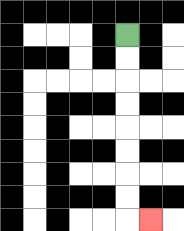{'start': '[5, 1]', 'end': '[6, 9]', 'path_directions': 'D,D,D,D,D,D,D,D,R', 'path_coordinates': '[[5, 1], [5, 2], [5, 3], [5, 4], [5, 5], [5, 6], [5, 7], [5, 8], [5, 9], [6, 9]]'}